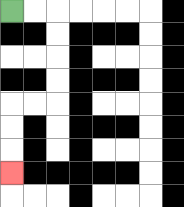{'start': '[0, 0]', 'end': '[0, 7]', 'path_directions': 'R,R,D,D,D,D,L,L,D,D,D', 'path_coordinates': '[[0, 0], [1, 0], [2, 0], [2, 1], [2, 2], [2, 3], [2, 4], [1, 4], [0, 4], [0, 5], [0, 6], [0, 7]]'}